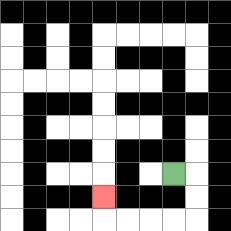{'start': '[7, 7]', 'end': '[4, 8]', 'path_directions': 'R,D,D,L,L,L,L,U', 'path_coordinates': '[[7, 7], [8, 7], [8, 8], [8, 9], [7, 9], [6, 9], [5, 9], [4, 9], [4, 8]]'}